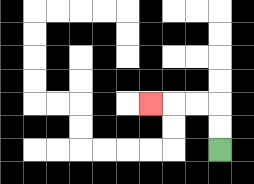{'start': '[9, 6]', 'end': '[6, 4]', 'path_directions': 'U,U,L,L,L', 'path_coordinates': '[[9, 6], [9, 5], [9, 4], [8, 4], [7, 4], [6, 4]]'}